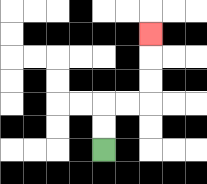{'start': '[4, 6]', 'end': '[6, 1]', 'path_directions': 'U,U,R,R,U,U,U', 'path_coordinates': '[[4, 6], [4, 5], [4, 4], [5, 4], [6, 4], [6, 3], [6, 2], [6, 1]]'}